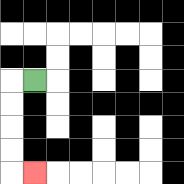{'start': '[1, 3]', 'end': '[1, 7]', 'path_directions': 'L,D,D,D,D,R', 'path_coordinates': '[[1, 3], [0, 3], [0, 4], [0, 5], [0, 6], [0, 7], [1, 7]]'}